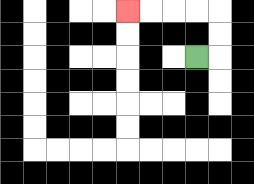{'start': '[8, 2]', 'end': '[5, 0]', 'path_directions': 'R,U,U,L,L,L,L', 'path_coordinates': '[[8, 2], [9, 2], [9, 1], [9, 0], [8, 0], [7, 0], [6, 0], [5, 0]]'}